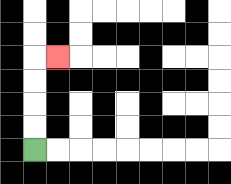{'start': '[1, 6]', 'end': '[2, 2]', 'path_directions': 'U,U,U,U,R', 'path_coordinates': '[[1, 6], [1, 5], [1, 4], [1, 3], [1, 2], [2, 2]]'}